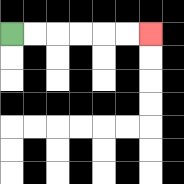{'start': '[0, 1]', 'end': '[6, 1]', 'path_directions': 'R,R,R,R,R,R', 'path_coordinates': '[[0, 1], [1, 1], [2, 1], [3, 1], [4, 1], [5, 1], [6, 1]]'}